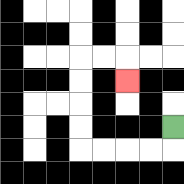{'start': '[7, 5]', 'end': '[5, 3]', 'path_directions': 'D,L,L,L,L,U,U,U,U,R,R,D', 'path_coordinates': '[[7, 5], [7, 6], [6, 6], [5, 6], [4, 6], [3, 6], [3, 5], [3, 4], [3, 3], [3, 2], [4, 2], [5, 2], [5, 3]]'}